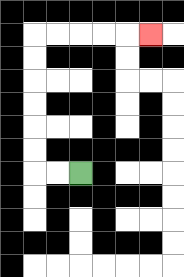{'start': '[3, 7]', 'end': '[6, 1]', 'path_directions': 'L,L,U,U,U,U,U,U,R,R,R,R,R', 'path_coordinates': '[[3, 7], [2, 7], [1, 7], [1, 6], [1, 5], [1, 4], [1, 3], [1, 2], [1, 1], [2, 1], [3, 1], [4, 1], [5, 1], [6, 1]]'}